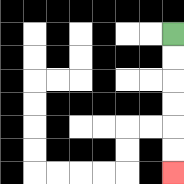{'start': '[7, 1]', 'end': '[7, 7]', 'path_directions': 'D,D,D,D,D,D', 'path_coordinates': '[[7, 1], [7, 2], [7, 3], [7, 4], [7, 5], [7, 6], [7, 7]]'}